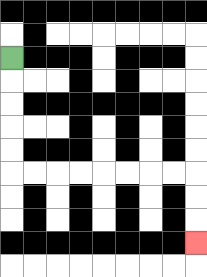{'start': '[0, 2]', 'end': '[8, 10]', 'path_directions': 'D,D,D,D,D,R,R,R,R,R,R,R,R,D,D,D', 'path_coordinates': '[[0, 2], [0, 3], [0, 4], [0, 5], [0, 6], [0, 7], [1, 7], [2, 7], [3, 7], [4, 7], [5, 7], [6, 7], [7, 7], [8, 7], [8, 8], [8, 9], [8, 10]]'}